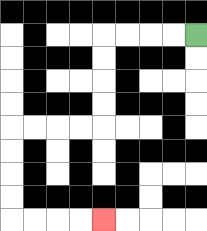{'start': '[8, 1]', 'end': '[4, 9]', 'path_directions': 'L,L,L,L,D,D,D,D,L,L,L,L,D,D,D,D,R,R,R,R', 'path_coordinates': '[[8, 1], [7, 1], [6, 1], [5, 1], [4, 1], [4, 2], [4, 3], [4, 4], [4, 5], [3, 5], [2, 5], [1, 5], [0, 5], [0, 6], [0, 7], [0, 8], [0, 9], [1, 9], [2, 9], [3, 9], [4, 9]]'}